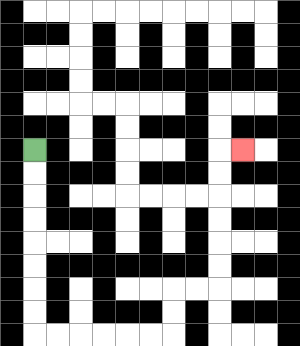{'start': '[1, 6]', 'end': '[10, 6]', 'path_directions': 'D,D,D,D,D,D,D,D,R,R,R,R,R,R,U,U,R,R,U,U,U,U,U,U,R', 'path_coordinates': '[[1, 6], [1, 7], [1, 8], [1, 9], [1, 10], [1, 11], [1, 12], [1, 13], [1, 14], [2, 14], [3, 14], [4, 14], [5, 14], [6, 14], [7, 14], [7, 13], [7, 12], [8, 12], [9, 12], [9, 11], [9, 10], [9, 9], [9, 8], [9, 7], [9, 6], [10, 6]]'}